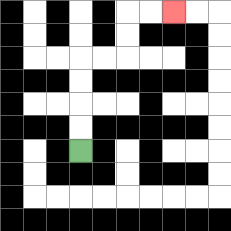{'start': '[3, 6]', 'end': '[7, 0]', 'path_directions': 'U,U,U,U,R,R,U,U,R,R', 'path_coordinates': '[[3, 6], [3, 5], [3, 4], [3, 3], [3, 2], [4, 2], [5, 2], [5, 1], [5, 0], [6, 0], [7, 0]]'}